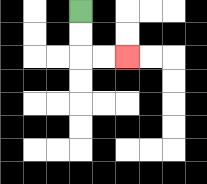{'start': '[3, 0]', 'end': '[5, 2]', 'path_directions': 'D,D,R,R', 'path_coordinates': '[[3, 0], [3, 1], [3, 2], [4, 2], [5, 2]]'}